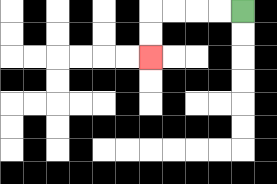{'start': '[10, 0]', 'end': '[6, 2]', 'path_directions': 'L,L,L,L,D,D', 'path_coordinates': '[[10, 0], [9, 0], [8, 0], [7, 0], [6, 0], [6, 1], [6, 2]]'}